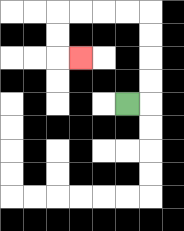{'start': '[5, 4]', 'end': '[3, 2]', 'path_directions': 'R,U,U,U,U,L,L,L,L,D,D,R', 'path_coordinates': '[[5, 4], [6, 4], [6, 3], [6, 2], [6, 1], [6, 0], [5, 0], [4, 0], [3, 0], [2, 0], [2, 1], [2, 2], [3, 2]]'}